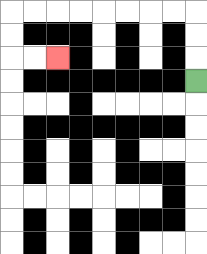{'start': '[8, 3]', 'end': '[2, 2]', 'path_directions': 'U,U,U,L,L,L,L,L,L,L,L,D,D,R,R', 'path_coordinates': '[[8, 3], [8, 2], [8, 1], [8, 0], [7, 0], [6, 0], [5, 0], [4, 0], [3, 0], [2, 0], [1, 0], [0, 0], [0, 1], [0, 2], [1, 2], [2, 2]]'}